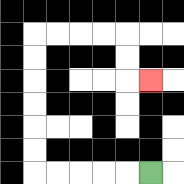{'start': '[6, 7]', 'end': '[6, 3]', 'path_directions': 'L,L,L,L,L,U,U,U,U,U,U,R,R,R,R,D,D,R', 'path_coordinates': '[[6, 7], [5, 7], [4, 7], [3, 7], [2, 7], [1, 7], [1, 6], [1, 5], [1, 4], [1, 3], [1, 2], [1, 1], [2, 1], [3, 1], [4, 1], [5, 1], [5, 2], [5, 3], [6, 3]]'}